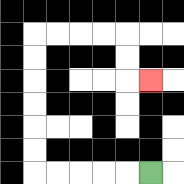{'start': '[6, 7]', 'end': '[6, 3]', 'path_directions': 'L,L,L,L,L,U,U,U,U,U,U,R,R,R,R,D,D,R', 'path_coordinates': '[[6, 7], [5, 7], [4, 7], [3, 7], [2, 7], [1, 7], [1, 6], [1, 5], [1, 4], [1, 3], [1, 2], [1, 1], [2, 1], [3, 1], [4, 1], [5, 1], [5, 2], [5, 3], [6, 3]]'}